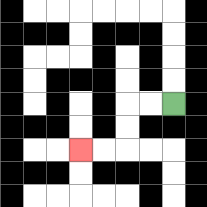{'start': '[7, 4]', 'end': '[3, 6]', 'path_directions': 'L,L,D,D,L,L', 'path_coordinates': '[[7, 4], [6, 4], [5, 4], [5, 5], [5, 6], [4, 6], [3, 6]]'}